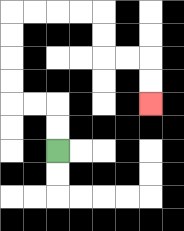{'start': '[2, 6]', 'end': '[6, 4]', 'path_directions': 'U,U,L,L,U,U,U,U,R,R,R,R,D,D,R,R,D,D', 'path_coordinates': '[[2, 6], [2, 5], [2, 4], [1, 4], [0, 4], [0, 3], [0, 2], [0, 1], [0, 0], [1, 0], [2, 0], [3, 0], [4, 0], [4, 1], [4, 2], [5, 2], [6, 2], [6, 3], [6, 4]]'}